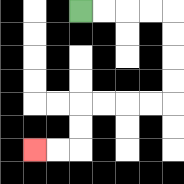{'start': '[3, 0]', 'end': '[1, 6]', 'path_directions': 'R,R,R,R,D,D,D,D,L,L,L,L,D,D,L,L', 'path_coordinates': '[[3, 0], [4, 0], [5, 0], [6, 0], [7, 0], [7, 1], [7, 2], [7, 3], [7, 4], [6, 4], [5, 4], [4, 4], [3, 4], [3, 5], [3, 6], [2, 6], [1, 6]]'}